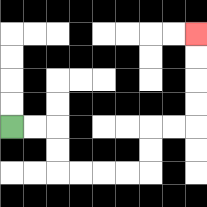{'start': '[0, 5]', 'end': '[8, 1]', 'path_directions': 'R,R,D,D,R,R,R,R,U,U,R,R,U,U,U,U', 'path_coordinates': '[[0, 5], [1, 5], [2, 5], [2, 6], [2, 7], [3, 7], [4, 7], [5, 7], [6, 7], [6, 6], [6, 5], [7, 5], [8, 5], [8, 4], [8, 3], [8, 2], [8, 1]]'}